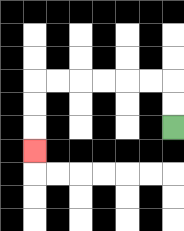{'start': '[7, 5]', 'end': '[1, 6]', 'path_directions': 'U,U,L,L,L,L,L,L,D,D,D', 'path_coordinates': '[[7, 5], [7, 4], [7, 3], [6, 3], [5, 3], [4, 3], [3, 3], [2, 3], [1, 3], [1, 4], [1, 5], [1, 6]]'}